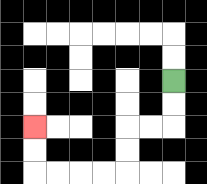{'start': '[7, 3]', 'end': '[1, 5]', 'path_directions': 'D,D,L,L,D,D,L,L,L,L,U,U', 'path_coordinates': '[[7, 3], [7, 4], [7, 5], [6, 5], [5, 5], [5, 6], [5, 7], [4, 7], [3, 7], [2, 7], [1, 7], [1, 6], [1, 5]]'}